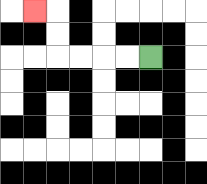{'start': '[6, 2]', 'end': '[1, 0]', 'path_directions': 'L,L,L,L,U,U,L', 'path_coordinates': '[[6, 2], [5, 2], [4, 2], [3, 2], [2, 2], [2, 1], [2, 0], [1, 0]]'}